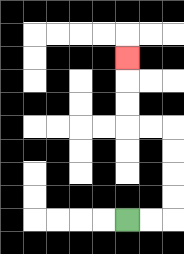{'start': '[5, 9]', 'end': '[5, 2]', 'path_directions': 'R,R,U,U,U,U,L,L,U,U,U', 'path_coordinates': '[[5, 9], [6, 9], [7, 9], [7, 8], [7, 7], [7, 6], [7, 5], [6, 5], [5, 5], [5, 4], [5, 3], [5, 2]]'}